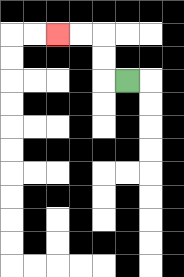{'start': '[5, 3]', 'end': '[2, 1]', 'path_directions': 'L,U,U,L,L', 'path_coordinates': '[[5, 3], [4, 3], [4, 2], [4, 1], [3, 1], [2, 1]]'}